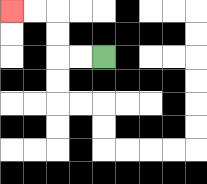{'start': '[4, 2]', 'end': '[0, 0]', 'path_directions': 'L,L,U,U,L,L', 'path_coordinates': '[[4, 2], [3, 2], [2, 2], [2, 1], [2, 0], [1, 0], [0, 0]]'}